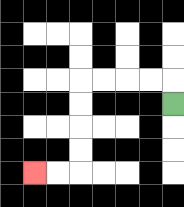{'start': '[7, 4]', 'end': '[1, 7]', 'path_directions': 'U,L,L,L,L,D,D,D,D,L,L', 'path_coordinates': '[[7, 4], [7, 3], [6, 3], [5, 3], [4, 3], [3, 3], [3, 4], [3, 5], [3, 6], [3, 7], [2, 7], [1, 7]]'}